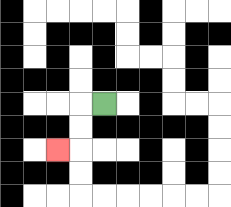{'start': '[4, 4]', 'end': '[2, 6]', 'path_directions': 'L,D,D,L', 'path_coordinates': '[[4, 4], [3, 4], [3, 5], [3, 6], [2, 6]]'}